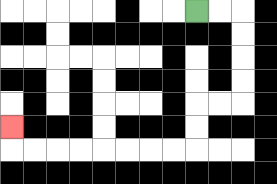{'start': '[8, 0]', 'end': '[0, 5]', 'path_directions': 'R,R,D,D,D,D,L,L,D,D,L,L,L,L,L,L,L,L,U', 'path_coordinates': '[[8, 0], [9, 0], [10, 0], [10, 1], [10, 2], [10, 3], [10, 4], [9, 4], [8, 4], [8, 5], [8, 6], [7, 6], [6, 6], [5, 6], [4, 6], [3, 6], [2, 6], [1, 6], [0, 6], [0, 5]]'}